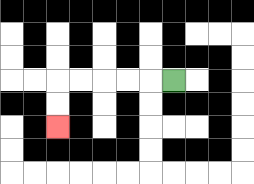{'start': '[7, 3]', 'end': '[2, 5]', 'path_directions': 'L,L,L,L,L,D,D', 'path_coordinates': '[[7, 3], [6, 3], [5, 3], [4, 3], [3, 3], [2, 3], [2, 4], [2, 5]]'}